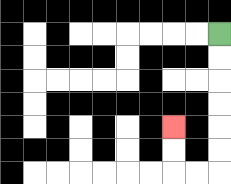{'start': '[9, 1]', 'end': '[7, 5]', 'path_directions': 'D,D,D,D,D,D,L,L,U,U', 'path_coordinates': '[[9, 1], [9, 2], [9, 3], [9, 4], [9, 5], [9, 6], [9, 7], [8, 7], [7, 7], [7, 6], [7, 5]]'}